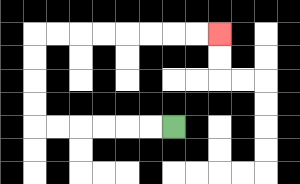{'start': '[7, 5]', 'end': '[9, 1]', 'path_directions': 'L,L,L,L,L,L,U,U,U,U,R,R,R,R,R,R,R,R', 'path_coordinates': '[[7, 5], [6, 5], [5, 5], [4, 5], [3, 5], [2, 5], [1, 5], [1, 4], [1, 3], [1, 2], [1, 1], [2, 1], [3, 1], [4, 1], [5, 1], [6, 1], [7, 1], [8, 1], [9, 1]]'}